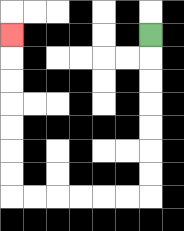{'start': '[6, 1]', 'end': '[0, 1]', 'path_directions': 'D,D,D,D,D,D,D,L,L,L,L,L,L,U,U,U,U,U,U,U', 'path_coordinates': '[[6, 1], [6, 2], [6, 3], [6, 4], [6, 5], [6, 6], [6, 7], [6, 8], [5, 8], [4, 8], [3, 8], [2, 8], [1, 8], [0, 8], [0, 7], [0, 6], [0, 5], [0, 4], [0, 3], [0, 2], [0, 1]]'}